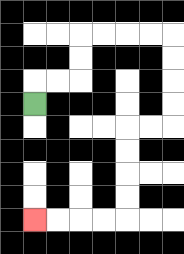{'start': '[1, 4]', 'end': '[1, 9]', 'path_directions': 'U,R,R,U,U,R,R,R,R,D,D,D,D,L,L,D,D,D,D,L,L,L,L', 'path_coordinates': '[[1, 4], [1, 3], [2, 3], [3, 3], [3, 2], [3, 1], [4, 1], [5, 1], [6, 1], [7, 1], [7, 2], [7, 3], [7, 4], [7, 5], [6, 5], [5, 5], [5, 6], [5, 7], [5, 8], [5, 9], [4, 9], [3, 9], [2, 9], [1, 9]]'}